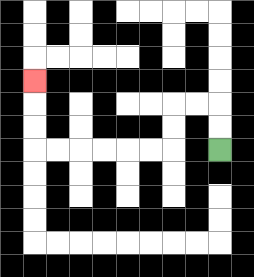{'start': '[9, 6]', 'end': '[1, 3]', 'path_directions': 'U,U,L,L,D,D,L,L,L,L,L,L,U,U,U', 'path_coordinates': '[[9, 6], [9, 5], [9, 4], [8, 4], [7, 4], [7, 5], [7, 6], [6, 6], [5, 6], [4, 6], [3, 6], [2, 6], [1, 6], [1, 5], [1, 4], [1, 3]]'}